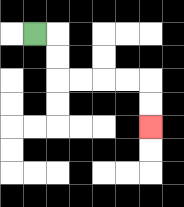{'start': '[1, 1]', 'end': '[6, 5]', 'path_directions': 'R,D,D,R,R,R,R,D,D', 'path_coordinates': '[[1, 1], [2, 1], [2, 2], [2, 3], [3, 3], [4, 3], [5, 3], [6, 3], [6, 4], [6, 5]]'}